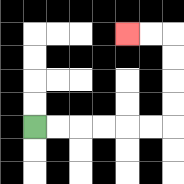{'start': '[1, 5]', 'end': '[5, 1]', 'path_directions': 'R,R,R,R,R,R,U,U,U,U,L,L', 'path_coordinates': '[[1, 5], [2, 5], [3, 5], [4, 5], [5, 5], [6, 5], [7, 5], [7, 4], [7, 3], [7, 2], [7, 1], [6, 1], [5, 1]]'}